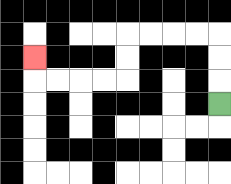{'start': '[9, 4]', 'end': '[1, 2]', 'path_directions': 'U,U,U,L,L,L,L,D,D,L,L,L,L,U', 'path_coordinates': '[[9, 4], [9, 3], [9, 2], [9, 1], [8, 1], [7, 1], [6, 1], [5, 1], [5, 2], [5, 3], [4, 3], [3, 3], [2, 3], [1, 3], [1, 2]]'}